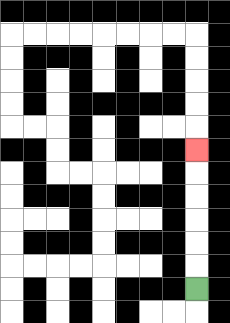{'start': '[8, 12]', 'end': '[8, 6]', 'path_directions': 'U,U,U,U,U,U', 'path_coordinates': '[[8, 12], [8, 11], [8, 10], [8, 9], [8, 8], [8, 7], [8, 6]]'}